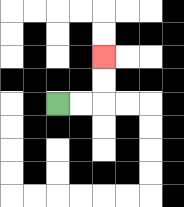{'start': '[2, 4]', 'end': '[4, 2]', 'path_directions': 'R,R,U,U', 'path_coordinates': '[[2, 4], [3, 4], [4, 4], [4, 3], [4, 2]]'}